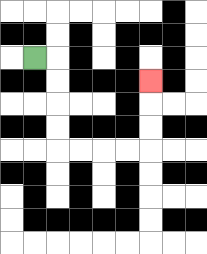{'start': '[1, 2]', 'end': '[6, 3]', 'path_directions': 'R,D,D,D,D,R,R,R,R,U,U,U', 'path_coordinates': '[[1, 2], [2, 2], [2, 3], [2, 4], [2, 5], [2, 6], [3, 6], [4, 6], [5, 6], [6, 6], [6, 5], [6, 4], [6, 3]]'}